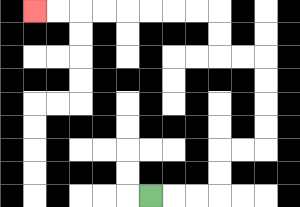{'start': '[6, 8]', 'end': '[1, 0]', 'path_directions': 'R,R,R,U,U,R,R,U,U,U,U,L,L,U,U,L,L,L,L,L,L,L,L', 'path_coordinates': '[[6, 8], [7, 8], [8, 8], [9, 8], [9, 7], [9, 6], [10, 6], [11, 6], [11, 5], [11, 4], [11, 3], [11, 2], [10, 2], [9, 2], [9, 1], [9, 0], [8, 0], [7, 0], [6, 0], [5, 0], [4, 0], [3, 0], [2, 0], [1, 0]]'}